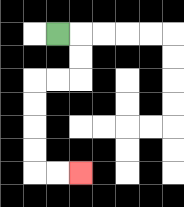{'start': '[2, 1]', 'end': '[3, 7]', 'path_directions': 'R,D,D,L,L,D,D,D,D,R,R', 'path_coordinates': '[[2, 1], [3, 1], [3, 2], [3, 3], [2, 3], [1, 3], [1, 4], [1, 5], [1, 6], [1, 7], [2, 7], [3, 7]]'}